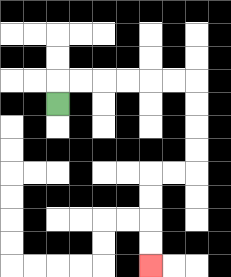{'start': '[2, 4]', 'end': '[6, 11]', 'path_directions': 'U,R,R,R,R,R,R,D,D,D,D,L,L,D,D,D,D', 'path_coordinates': '[[2, 4], [2, 3], [3, 3], [4, 3], [5, 3], [6, 3], [7, 3], [8, 3], [8, 4], [8, 5], [8, 6], [8, 7], [7, 7], [6, 7], [6, 8], [6, 9], [6, 10], [6, 11]]'}